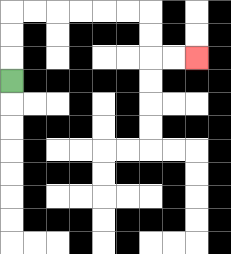{'start': '[0, 3]', 'end': '[8, 2]', 'path_directions': 'U,U,U,R,R,R,R,R,R,D,D,R,R', 'path_coordinates': '[[0, 3], [0, 2], [0, 1], [0, 0], [1, 0], [2, 0], [3, 0], [4, 0], [5, 0], [6, 0], [6, 1], [6, 2], [7, 2], [8, 2]]'}